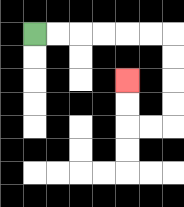{'start': '[1, 1]', 'end': '[5, 3]', 'path_directions': 'R,R,R,R,R,R,D,D,D,D,L,L,U,U', 'path_coordinates': '[[1, 1], [2, 1], [3, 1], [4, 1], [5, 1], [6, 1], [7, 1], [7, 2], [7, 3], [7, 4], [7, 5], [6, 5], [5, 5], [5, 4], [5, 3]]'}